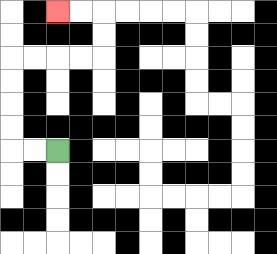{'start': '[2, 6]', 'end': '[2, 0]', 'path_directions': 'L,L,U,U,U,U,R,R,R,R,U,U,L,L', 'path_coordinates': '[[2, 6], [1, 6], [0, 6], [0, 5], [0, 4], [0, 3], [0, 2], [1, 2], [2, 2], [3, 2], [4, 2], [4, 1], [4, 0], [3, 0], [2, 0]]'}